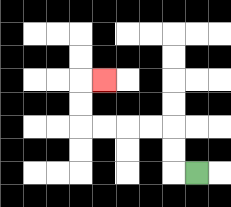{'start': '[8, 7]', 'end': '[4, 3]', 'path_directions': 'L,U,U,L,L,L,L,U,U,R', 'path_coordinates': '[[8, 7], [7, 7], [7, 6], [7, 5], [6, 5], [5, 5], [4, 5], [3, 5], [3, 4], [3, 3], [4, 3]]'}